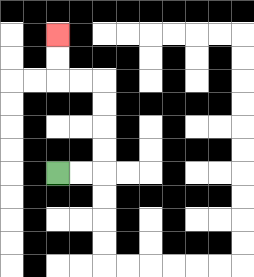{'start': '[2, 7]', 'end': '[2, 1]', 'path_directions': 'R,R,U,U,U,U,L,L,U,U', 'path_coordinates': '[[2, 7], [3, 7], [4, 7], [4, 6], [4, 5], [4, 4], [4, 3], [3, 3], [2, 3], [2, 2], [2, 1]]'}